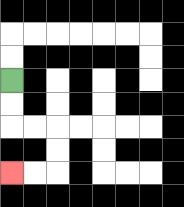{'start': '[0, 3]', 'end': '[0, 7]', 'path_directions': 'D,D,R,R,D,D,L,L', 'path_coordinates': '[[0, 3], [0, 4], [0, 5], [1, 5], [2, 5], [2, 6], [2, 7], [1, 7], [0, 7]]'}